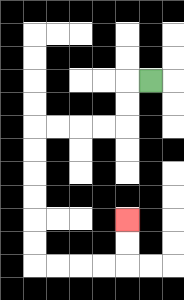{'start': '[6, 3]', 'end': '[5, 9]', 'path_directions': 'L,D,D,L,L,L,L,D,D,D,D,D,D,R,R,R,R,U,U', 'path_coordinates': '[[6, 3], [5, 3], [5, 4], [5, 5], [4, 5], [3, 5], [2, 5], [1, 5], [1, 6], [1, 7], [1, 8], [1, 9], [1, 10], [1, 11], [2, 11], [3, 11], [4, 11], [5, 11], [5, 10], [5, 9]]'}